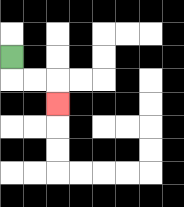{'start': '[0, 2]', 'end': '[2, 4]', 'path_directions': 'D,R,R,D', 'path_coordinates': '[[0, 2], [0, 3], [1, 3], [2, 3], [2, 4]]'}